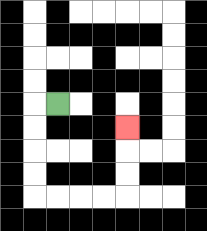{'start': '[2, 4]', 'end': '[5, 5]', 'path_directions': 'L,D,D,D,D,R,R,R,R,U,U,U', 'path_coordinates': '[[2, 4], [1, 4], [1, 5], [1, 6], [1, 7], [1, 8], [2, 8], [3, 8], [4, 8], [5, 8], [5, 7], [5, 6], [5, 5]]'}